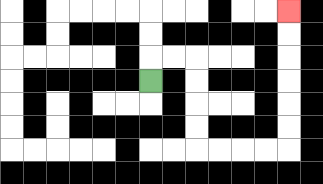{'start': '[6, 3]', 'end': '[12, 0]', 'path_directions': 'U,R,R,D,D,D,D,R,R,R,R,U,U,U,U,U,U', 'path_coordinates': '[[6, 3], [6, 2], [7, 2], [8, 2], [8, 3], [8, 4], [8, 5], [8, 6], [9, 6], [10, 6], [11, 6], [12, 6], [12, 5], [12, 4], [12, 3], [12, 2], [12, 1], [12, 0]]'}